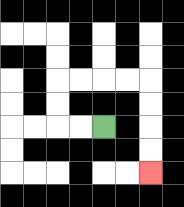{'start': '[4, 5]', 'end': '[6, 7]', 'path_directions': 'L,L,U,U,R,R,R,R,D,D,D,D', 'path_coordinates': '[[4, 5], [3, 5], [2, 5], [2, 4], [2, 3], [3, 3], [4, 3], [5, 3], [6, 3], [6, 4], [6, 5], [6, 6], [6, 7]]'}